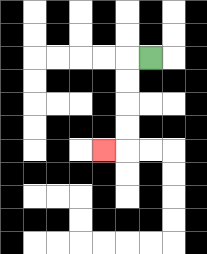{'start': '[6, 2]', 'end': '[4, 6]', 'path_directions': 'L,D,D,D,D,L', 'path_coordinates': '[[6, 2], [5, 2], [5, 3], [5, 4], [5, 5], [5, 6], [4, 6]]'}